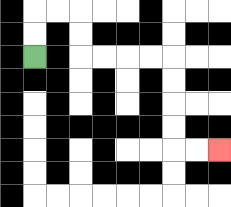{'start': '[1, 2]', 'end': '[9, 6]', 'path_directions': 'U,U,R,R,D,D,R,R,R,R,D,D,D,D,R,R', 'path_coordinates': '[[1, 2], [1, 1], [1, 0], [2, 0], [3, 0], [3, 1], [3, 2], [4, 2], [5, 2], [6, 2], [7, 2], [7, 3], [7, 4], [7, 5], [7, 6], [8, 6], [9, 6]]'}